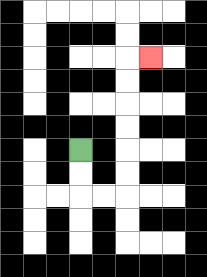{'start': '[3, 6]', 'end': '[6, 2]', 'path_directions': 'D,D,R,R,U,U,U,U,U,U,R', 'path_coordinates': '[[3, 6], [3, 7], [3, 8], [4, 8], [5, 8], [5, 7], [5, 6], [5, 5], [5, 4], [5, 3], [5, 2], [6, 2]]'}